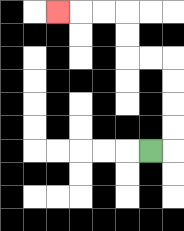{'start': '[6, 6]', 'end': '[2, 0]', 'path_directions': 'R,U,U,U,U,L,L,U,U,L,L,L', 'path_coordinates': '[[6, 6], [7, 6], [7, 5], [7, 4], [7, 3], [7, 2], [6, 2], [5, 2], [5, 1], [5, 0], [4, 0], [3, 0], [2, 0]]'}